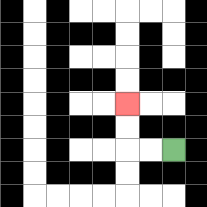{'start': '[7, 6]', 'end': '[5, 4]', 'path_directions': 'L,L,U,U', 'path_coordinates': '[[7, 6], [6, 6], [5, 6], [5, 5], [5, 4]]'}